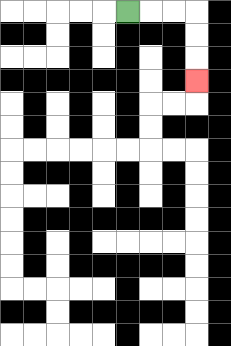{'start': '[5, 0]', 'end': '[8, 3]', 'path_directions': 'R,R,R,D,D,D', 'path_coordinates': '[[5, 0], [6, 0], [7, 0], [8, 0], [8, 1], [8, 2], [8, 3]]'}